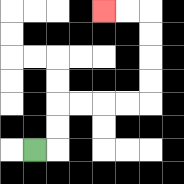{'start': '[1, 6]', 'end': '[4, 0]', 'path_directions': 'R,U,U,R,R,R,R,U,U,U,U,L,L', 'path_coordinates': '[[1, 6], [2, 6], [2, 5], [2, 4], [3, 4], [4, 4], [5, 4], [6, 4], [6, 3], [6, 2], [6, 1], [6, 0], [5, 0], [4, 0]]'}